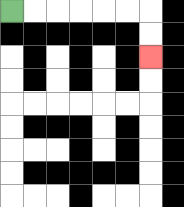{'start': '[0, 0]', 'end': '[6, 2]', 'path_directions': 'R,R,R,R,R,R,D,D', 'path_coordinates': '[[0, 0], [1, 0], [2, 0], [3, 0], [4, 0], [5, 0], [6, 0], [6, 1], [6, 2]]'}